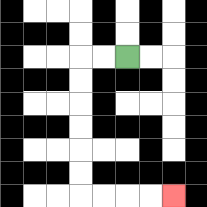{'start': '[5, 2]', 'end': '[7, 8]', 'path_directions': 'L,L,D,D,D,D,D,D,R,R,R,R', 'path_coordinates': '[[5, 2], [4, 2], [3, 2], [3, 3], [3, 4], [3, 5], [3, 6], [3, 7], [3, 8], [4, 8], [5, 8], [6, 8], [7, 8]]'}